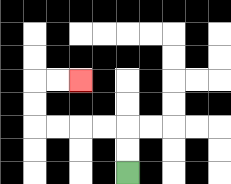{'start': '[5, 7]', 'end': '[3, 3]', 'path_directions': 'U,U,L,L,L,L,U,U,R,R', 'path_coordinates': '[[5, 7], [5, 6], [5, 5], [4, 5], [3, 5], [2, 5], [1, 5], [1, 4], [1, 3], [2, 3], [3, 3]]'}